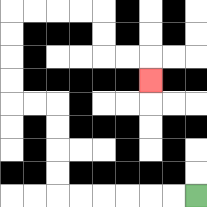{'start': '[8, 8]', 'end': '[6, 3]', 'path_directions': 'L,L,L,L,L,L,U,U,U,U,L,L,U,U,U,U,R,R,R,R,D,D,R,R,D', 'path_coordinates': '[[8, 8], [7, 8], [6, 8], [5, 8], [4, 8], [3, 8], [2, 8], [2, 7], [2, 6], [2, 5], [2, 4], [1, 4], [0, 4], [0, 3], [0, 2], [0, 1], [0, 0], [1, 0], [2, 0], [3, 0], [4, 0], [4, 1], [4, 2], [5, 2], [6, 2], [6, 3]]'}